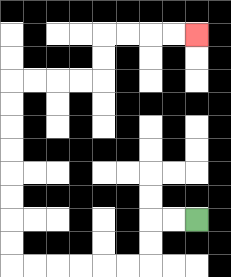{'start': '[8, 9]', 'end': '[8, 1]', 'path_directions': 'L,L,D,D,L,L,L,L,L,L,U,U,U,U,U,U,U,U,R,R,R,R,U,U,R,R,R,R', 'path_coordinates': '[[8, 9], [7, 9], [6, 9], [6, 10], [6, 11], [5, 11], [4, 11], [3, 11], [2, 11], [1, 11], [0, 11], [0, 10], [0, 9], [0, 8], [0, 7], [0, 6], [0, 5], [0, 4], [0, 3], [1, 3], [2, 3], [3, 3], [4, 3], [4, 2], [4, 1], [5, 1], [6, 1], [7, 1], [8, 1]]'}